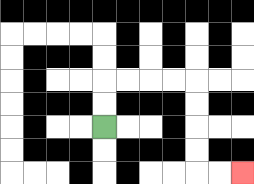{'start': '[4, 5]', 'end': '[10, 7]', 'path_directions': 'U,U,R,R,R,R,D,D,D,D,R,R', 'path_coordinates': '[[4, 5], [4, 4], [4, 3], [5, 3], [6, 3], [7, 3], [8, 3], [8, 4], [8, 5], [8, 6], [8, 7], [9, 7], [10, 7]]'}